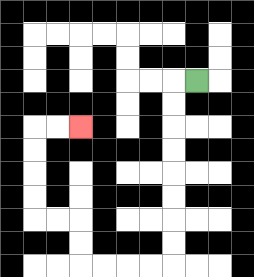{'start': '[8, 3]', 'end': '[3, 5]', 'path_directions': 'L,D,D,D,D,D,D,D,D,L,L,L,L,U,U,L,L,U,U,U,U,R,R', 'path_coordinates': '[[8, 3], [7, 3], [7, 4], [7, 5], [7, 6], [7, 7], [7, 8], [7, 9], [7, 10], [7, 11], [6, 11], [5, 11], [4, 11], [3, 11], [3, 10], [3, 9], [2, 9], [1, 9], [1, 8], [1, 7], [1, 6], [1, 5], [2, 5], [3, 5]]'}